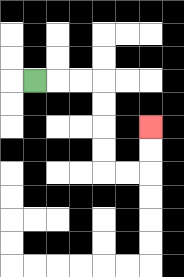{'start': '[1, 3]', 'end': '[6, 5]', 'path_directions': 'R,R,R,D,D,D,D,R,R,U,U', 'path_coordinates': '[[1, 3], [2, 3], [3, 3], [4, 3], [4, 4], [4, 5], [4, 6], [4, 7], [5, 7], [6, 7], [6, 6], [6, 5]]'}